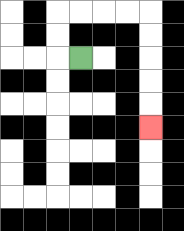{'start': '[3, 2]', 'end': '[6, 5]', 'path_directions': 'L,U,U,R,R,R,R,D,D,D,D,D', 'path_coordinates': '[[3, 2], [2, 2], [2, 1], [2, 0], [3, 0], [4, 0], [5, 0], [6, 0], [6, 1], [6, 2], [6, 3], [6, 4], [6, 5]]'}